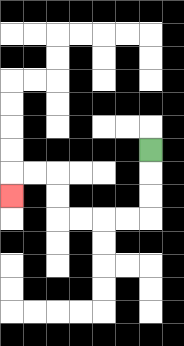{'start': '[6, 6]', 'end': '[0, 8]', 'path_directions': 'D,D,D,L,L,L,L,U,U,L,L,D', 'path_coordinates': '[[6, 6], [6, 7], [6, 8], [6, 9], [5, 9], [4, 9], [3, 9], [2, 9], [2, 8], [2, 7], [1, 7], [0, 7], [0, 8]]'}